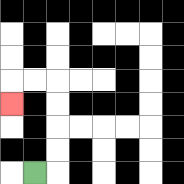{'start': '[1, 7]', 'end': '[0, 4]', 'path_directions': 'R,U,U,U,U,L,L,D', 'path_coordinates': '[[1, 7], [2, 7], [2, 6], [2, 5], [2, 4], [2, 3], [1, 3], [0, 3], [0, 4]]'}